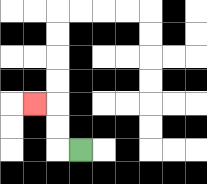{'start': '[3, 6]', 'end': '[1, 4]', 'path_directions': 'L,U,U,L', 'path_coordinates': '[[3, 6], [2, 6], [2, 5], [2, 4], [1, 4]]'}